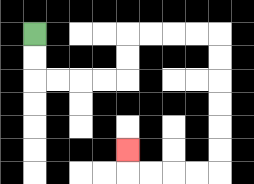{'start': '[1, 1]', 'end': '[5, 6]', 'path_directions': 'D,D,R,R,R,R,U,U,R,R,R,R,D,D,D,D,D,D,L,L,L,L,U', 'path_coordinates': '[[1, 1], [1, 2], [1, 3], [2, 3], [3, 3], [4, 3], [5, 3], [5, 2], [5, 1], [6, 1], [7, 1], [8, 1], [9, 1], [9, 2], [9, 3], [9, 4], [9, 5], [9, 6], [9, 7], [8, 7], [7, 7], [6, 7], [5, 7], [5, 6]]'}